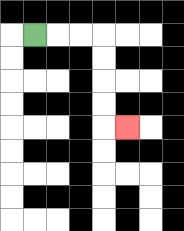{'start': '[1, 1]', 'end': '[5, 5]', 'path_directions': 'R,R,R,D,D,D,D,R', 'path_coordinates': '[[1, 1], [2, 1], [3, 1], [4, 1], [4, 2], [4, 3], [4, 4], [4, 5], [5, 5]]'}